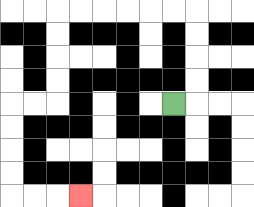{'start': '[7, 4]', 'end': '[3, 8]', 'path_directions': 'R,U,U,U,U,L,L,L,L,L,L,D,D,D,D,L,L,D,D,D,D,R,R,R', 'path_coordinates': '[[7, 4], [8, 4], [8, 3], [8, 2], [8, 1], [8, 0], [7, 0], [6, 0], [5, 0], [4, 0], [3, 0], [2, 0], [2, 1], [2, 2], [2, 3], [2, 4], [1, 4], [0, 4], [0, 5], [0, 6], [0, 7], [0, 8], [1, 8], [2, 8], [3, 8]]'}